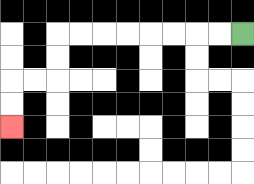{'start': '[10, 1]', 'end': '[0, 5]', 'path_directions': 'L,L,L,L,L,L,L,L,D,D,L,L,D,D', 'path_coordinates': '[[10, 1], [9, 1], [8, 1], [7, 1], [6, 1], [5, 1], [4, 1], [3, 1], [2, 1], [2, 2], [2, 3], [1, 3], [0, 3], [0, 4], [0, 5]]'}